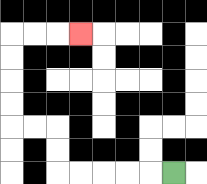{'start': '[7, 7]', 'end': '[3, 1]', 'path_directions': 'L,L,L,L,L,U,U,L,L,U,U,U,U,R,R,R', 'path_coordinates': '[[7, 7], [6, 7], [5, 7], [4, 7], [3, 7], [2, 7], [2, 6], [2, 5], [1, 5], [0, 5], [0, 4], [0, 3], [0, 2], [0, 1], [1, 1], [2, 1], [3, 1]]'}